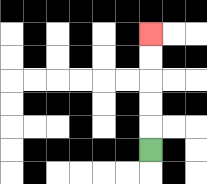{'start': '[6, 6]', 'end': '[6, 1]', 'path_directions': 'U,U,U,U,U', 'path_coordinates': '[[6, 6], [6, 5], [6, 4], [6, 3], [6, 2], [6, 1]]'}